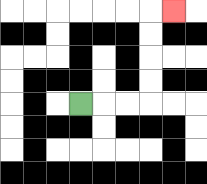{'start': '[3, 4]', 'end': '[7, 0]', 'path_directions': 'R,R,R,U,U,U,U,R', 'path_coordinates': '[[3, 4], [4, 4], [5, 4], [6, 4], [6, 3], [6, 2], [6, 1], [6, 0], [7, 0]]'}